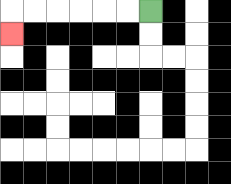{'start': '[6, 0]', 'end': '[0, 1]', 'path_directions': 'L,L,L,L,L,L,D', 'path_coordinates': '[[6, 0], [5, 0], [4, 0], [3, 0], [2, 0], [1, 0], [0, 0], [0, 1]]'}